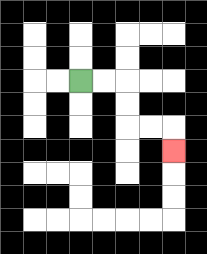{'start': '[3, 3]', 'end': '[7, 6]', 'path_directions': 'R,R,D,D,R,R,D', 'path_coordinates': '[[3, 3], [4, 3], [5, 3], [5, 4], [5, 5], [6, 5], [7, 5], [7, 6]]'}